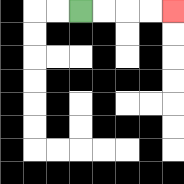{'start': '[3, 0]', 'end': '[7, 0]', 'path_directions': 'R,R,R,R', 'path_coordinates': '[[3, 0], [4, 0], [5, 0], [6, 0], [7, 0]]'}